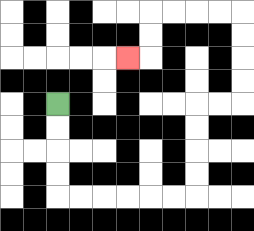{'start': '[2, 4]', 'end': '[5, 2]', 'path_directions': 'D,D,D,D,R,R,R,R,R,R,U,U,U,U,R,R,U,U,U,U,L,L,L,L,D,D,L', 'path_coordinates': '[[2, 4], [2, 5], [2, 6], [2, 7], [2, 8], [3, 8], [4, 8], [5, 8], [6, 8], [7, 8], [8, 8], [8, 7], [8, 6], [8, 5], [8, 4], [9, 4], [10, 4], [10, 3], [10, 2], [10, 1], [10, 0], [9, 0], [8, 0], [7, 0], [6, 0], [6, 1], [6, 2], [5, 2]]'}